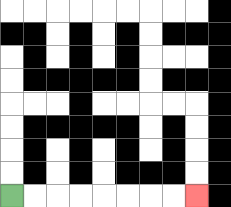{'start': '[0, 8]', 'end': '[8, 8]', 'path_directions': 'R,R,R,R,R,R,R,R', 'path_coordinates': '[[0, 8], [1, 8], [2, 8], [3, 8], [4, 8], [5, 8], [6, 8], [7, 8], [8, 8]]'}